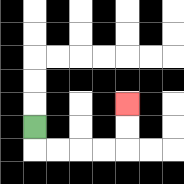{'start': '[1, 5]', 'end': '[5, 4]', 'path_directions': 'D,R,R,R,R,U,U', 'path_coordinates': '[[1, 5], [1, 6], [2, 6], [3, 6], [4, 6], [5, 6], [5, 5], [5, 4]]'}